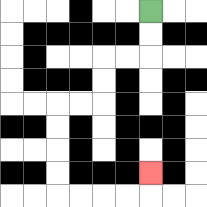{'start': '[6, 0]', 'end': '[6, 7]', 'path_directions': 'D,D,L,L,D,D,L,L,D,D,D,D,R,R,R,R,U', 'path_coordinates': '[[6, 0], [6, 1], [6, 2], [5, 2], [4, 2], [4, 3], [4, 4], [3, 4], [2, 4], [2, 5], [2, 6], [2, 7], [2, 8], [3, 8], [4, 8], [5, 8], [6, 8], [6, 7]]'}